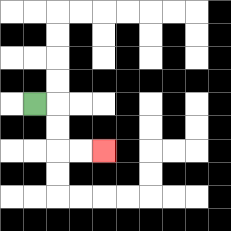{'start': '[1, 4]', 'end': '[4, 6]', 'path_directions': 'R,D,D,R,R', 'path_coordinates': '[[1, 4], [2, 4], [2, 5], [2, 6], [3, 6], [4, 6]]'}